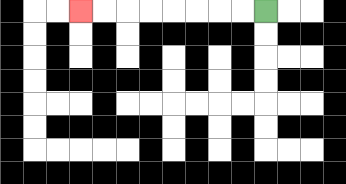{'start': '[11, 0]', 'end': '[3, 0]', 'path_directions': 'L,L,L,L,L,L,L,L', 'path_coordinates': '[[11, 0], [10, 0], [9, 0], [8, 0], [7, 0], [6, 0], [5, 0], [4, 0], [3, 0]]'}